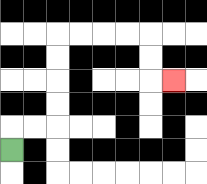{'start': '[0, 6]', 'end': '[7, 3]', 'path_directions': 'U,R,R,U,U,U,U,R,R,R,R,D,D,R', 'path_coordinates': '[[0, 6], [0, 5], [1, 5], [2, 5], [2, 4], [2, 3], [2, 2], [2, 1], [3, 1], [4, 1], [5, 1], [6, 1], [6, 2], [6, 3], [7, 3]]'}